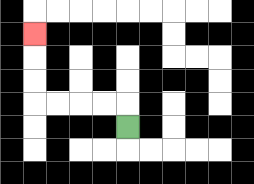{'start': '[5, 5]', 'end': '[1, 1]', 'path_directions': 'U,L,L,L,L,U,U,U', 'path_coordinates': '[[5, 5], [5, 4], [4, 4], [3, 4], [2, 4], [1, 4], [1, 3], [1, 2], [1, 1]]'}